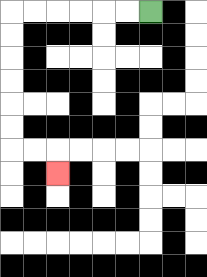{'start': '[6, 0]', 'end': '[2, 7]', 'path_directions': 'L,L,L,L,L,L,D,D,D,D,D,D,R,R,D', 'path_coordinates': '[[6, 0], [5, 0], [4, 0], [3, 0], [2, 0], [1, 0], [0, 0], [0, 1], [0, 2], [0, 3], [0, 4], [0, 5], [0, 6], [1, 6], [2, 6], [2, 7]]'}